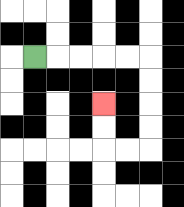{'start': '[1, 2]', 'end': '[4, 4]', 'path_directions': 'R,R,R,R,R,D,D,D,D,L,L,U,U', 'path_coordinates': '[[1, 2], [2, 2], [3, 2], [4, 2], [5, 2], [6, 2], [6, 3], [6, 4], [6, 5], [6, 6], [5, 6], [4, 6], [4, 5], [4, 4]]'}